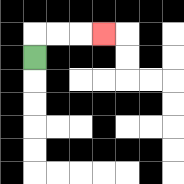{'start': '[1, 2]', 'end': '[4, 1]', 'path_directions': 'U,R,R,R', 'path_coordinates': '[[1, 2], [1, 1], [2, 1], [3, 1], [4, 1]]'}